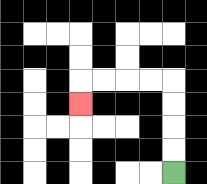{'start': '[7, 7]', 'end': '[3, 4]', 'path_directions': 'U,U,U,U,L,L,L,L,D', 'path_coordinates': '[[7, 7], [7, 6], [7, 5], [7, 4], [7, 3], [6, 3], [5, 3], [4, 3], [3, 3], [3, 4]]'}